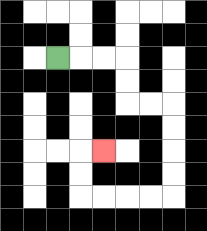{'start': '[2, 2]', 'end': '[4, 6]', 'path_directions': 'R,R,R,D,D,R,R,D,D,D,D,L,L,L,L,U,U,R', 'path_coordinates': '[[2, 2], [3, 2], [4, 2], [5, 2], [5, 3], [5, 4], [6, 4], [7, 4], [7, 5], [7, 6], [7, 7], [7, 8], [6, 8], [5, 8], [4, 8], [3, 8], [3, 7], [3, 6], [4, 6]]'}